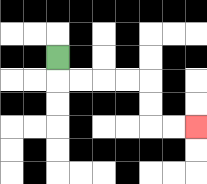{'start': '[2, 2]', 'end': '[8, 5]', 'path_directions': 'D,R,R,R,R,D,D,R,R', 'path_coordinates': '[[2, 2], [2, 3], [3, 3], [4, 3], [5, 3], [6, 3], [6, 4], [6, 5], [7, 5], [8, 5]]'}